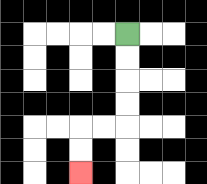{'start': '[5, 1]', 'end': '[3, 7]', 'path_directions': 'D,D,D,D,L,L,D,D', 'path_coordinates': '[[5, 1], [5, 2], [5, 3], [5, 4], [5, 5], [4, 5], [3, 5], [3, 6], [3, 7]]'}